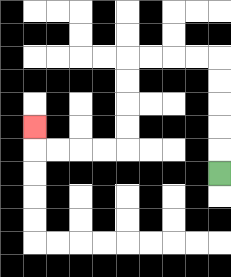{'start': '[9, 7]', 'end': '[1, 5]', 'path_directions': 'U,U,U,U,U,L,L,L,L,D,D,D,D,L,L,L,L,U', 'path_coordinates': '[[9, 7], [9, 6], [9, 5], [9, 4], [9, 3], [9, 2], [8, 2], [7, 2], [6, 2], [5, 2], [5, 3], [5, 4], [5, 5], [5, 6], [4, 6], [3, 6], [2, 6], [1, 6], [1, 5]]'}